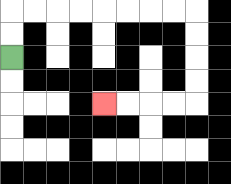{'start': '[0, 2]', 'end': '[4, 4]', 'path_directions': 'U,U,R,R,R,R,R,R,R,R,D,D,D,D,L,L,L,L', 'path_coordinates': '[[0, 2], [0, 1], [0, 0], [1, 0], [2, 0], [3, 0], [4, 0], [5, 0], [6, 0], [7, 0], [8, 0], [8, 1], [8, 2], [8, 3], [8, 4], [7, 4], [6, 4], [5, 4], [4, 4]]'}